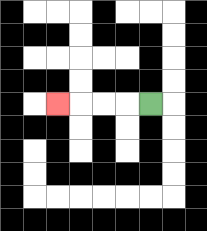{'start': '[6, 4]', 'end': '[2, 4]', 'path_directions': 'L,L,L,L', 'path_coordinates': '[[6, 4], [5, 4], [4, 4], [3, 4], [2, 4]]'}